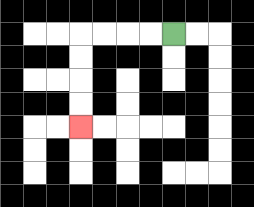{'start': '[7, 1]', 'end': '[3, 5]', 'path_directions': 'L,L,L,L,D,D,D,D', 'path_coordinates': '[[7, 1], [6, 1], [5, 1], [4, 1], [3, 1], [3, 2], [3, 3], [3, 4], [3, 5]]'}